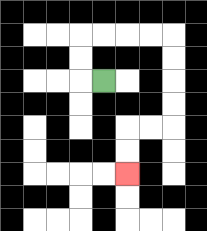{'start': '[4, 3]', 'end': '[5, 7]', 'path_directions': 'L,U,U,R,R,R,R,D,D,D,D,L,L,D,D', 'path_coordinates': '[[4, 3], [3, 3], [3, 2], [3, 1], [4, 1], [5, 1], [6, 1], [7, 1], [7, 2], [7, 3], [7, 4], [7, 5], [6, 5], [5, 5], [5, 6], [5, 7]]'}